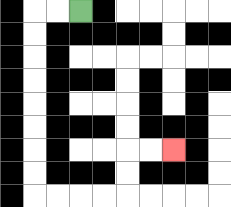{'start': '[3, 0]', 'end': '[7, 6]', 'path_directions': 'L,L,D,D,D,D,D,D,D,D,R,R,R,R,U,U,R,R', 'path_coordinates': '[[3, 0], [2, 0], [1, 0], [1, 1], [1, 2], [1, 3], [1, 4], [1, 5], [1, 6], [1, 7], [1, 8], [2, 8], [3, 8], [4, 8], [5, 8], [5, 7], [5, 6], [6, 6], [7, 6]]'}